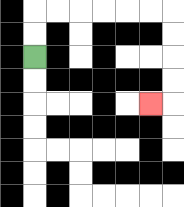{'start': '[1, 2]', 'end': '[6, 4]', 'path_directions': 'U,U,R,R,R,R,R,R,D,D,D,D,L', 'path_coordinates': '[[1, 2], [1, 1], [1, 0], [2, 0], [3, 0], [4, 0], [5, 0], [6, 0], [7, 0], [7, 1], [7, 2], [7, 3], [7, 4], [6, 4]]'}